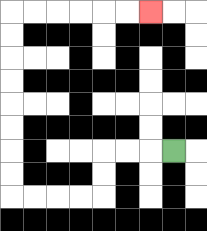{'start': '[7, 6]', 'end': '[6, 0]', 'path_directions': 'L,L,L,D,D,L,L,L,L,U,U,U,U,U,U,U,U,R,R,R,R,R,R', 'path_coordinates': '[[7, 6], [6, 6], [5, 6], [4, 6], [4, 7], [4, 8], [3, 8], [2, 8], [1, 8], [0, 8], [0, 7], [0, 6], [0, 5], [0, 4], [0, 3], [0, 2], [0, 1], [0, 0], [1, 0], [2, 0], [3, 0], [4, 0], [5, 0], [6, 0]]'}